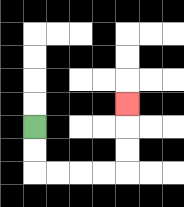{'start': '[1, 5]', 'end': '[5, 4]', 'path_directions': 'D,D,R,R,R,R,U,U,U', 'path_coordinates': '[[1, 5], [1, 6], [1, 7], [2, 7], [3, 7], [4, 7], [5, 7], [5, 6], [5, 5], [5, 4]]'}